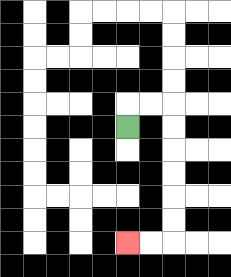{'start': '[5, 5]', 'end': '[5, 10]', 'path_directions': 'U,R,R,D,D,D,D,D,D,L,L', 'path_coordinates': '[[5, 5], [5, 4], [6, 4], [7, 4], [7, 5], [7, 6], [7, 7], [7, 8], [7, 9], [7, 10], [6, 10], [5, 10]]'}